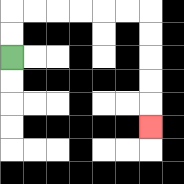{'start': '[0, 2]', 'end': '[6, 5]', 'path_directions': 'U,U,R,R,R,R,R,R,D,D,D,D,D', 'path_coordinates': '[[0, 2], [0, 1], [0, 0], [1, 0], [2, 0], [3, 0], [4, 0], [5, 0], [6, 0], [6, 1], [6, 2], [6, 3], [6, 4], [6, 5]]'}